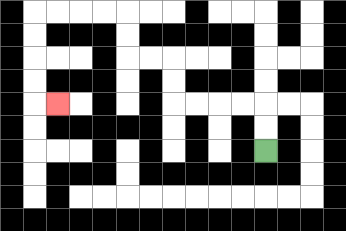{'start': '[11, 6]', 'end': '[2, 4]', 'path_directions': 'U,U,L,L,L,L,U,U,L,L,U,U,L,L,L,L,D,D,D,D,R', 'path_coordinates': '[[11, 6], [11, 5], [11, 4], [10, 4], [9, 4], [8, 4], [7, 4], [7, 3], [7, 2], [6, 2], [5, 2], [5, 1], [5, 0], [4, 0], [3, 0], [2, 0], [1, 0], [1, 1], [1, 2], [1, 3], [1, 4], [2, 4]]'}